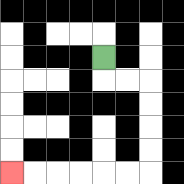{'start': '[4, 2]', 'end': '[0, 7]', 'path_directions': 'D,R,R,D,D,D,D,L,L,L,L,L,L', 'path_coordinates': '[[4, 2], [4, 3], [5, 3], [6, 3], [6, 4], [6, 5], [6, 6], [6, 7], [5, 7], [4, 7], [3, 7], [2, 7], [1, 7], [0, 7]]'}